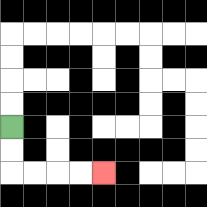{'start': '[0, 5]', 'end': '[4, 7]', 'path_directions': 'D,D,R,R,R,R', 'path_coordinates': '[[0, 5], [0, 6], [0, 7], [1, 7], [2, 7], [3, 7], [4, 7]]'}